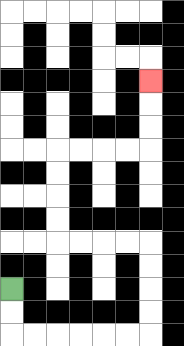{'start': '[0, 12]', 'end': '[6, 3]', 'path_directions': 'D,D,R,R,R,R,R,R,U,U,U,U,L,L,L,L,U,U,U,U,R,R,R,R,U,U,U', 'path_coordinates': '[[0, 12], [0, 13], [0, 14], [1, 14], [2, 14], [3, 14], [4, 14], [5, 14], [6, 14], [6, 13], [6, 12], [6, 11], [6, 10], [5, 10], [4, 10], [3, 10], [2, 10], [2, 9], [2, 8], [2, 7], [2, 6], [3, 6], [4, 6], [5, 6], [6, 6], [6, 5], [6, 4], [6, 3]]'}